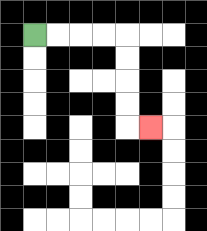{'start': '[1, 1]', 'end': '[6, 5]', 'path_directions': 'R,R,R,R,D,D,D,D,R', 'path_coordinates': '[[1, 1], [2, 1], [3, 1], [4, 1], [5, 1], [5, 2], [5, 3], [5, 4], [5, 5], [6, 5]]'}